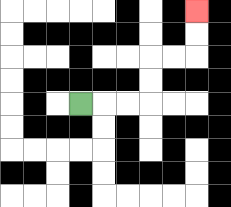{'start': '[3, 4]', 'end': '[8, 0]', 'path_directions': 'R,R,R,U,U,R,R,U,U', 'path_coordinates': '[[3, 4], [4, 4], [5, 4], [6, 4], [6, 3], [6, 2], [7, 2], [8, 2], [8, 1], [8, 0]]'}